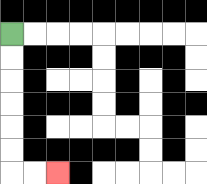{'start': '[0, 1]', 'end': '[2, 7]', 'path_directions': 'D,D,D,D,D,D,R,R', 'path_coordinates': '[[0, 1], [0, 2], [0, 3], [0, 4], [0, 5], [0, 6], [0, 7], [1, 7], [2, 7]]'}